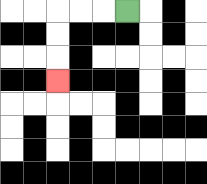{'start': '[5, 0]', 'end': '[2, 3]', 'path_directions': 'L,L,L,D,D,D', 'path_coordinates': '[[5, 0], [4, 0], [3, 0], [2, 0], [2, 1], [2, 2], [2, 3]]'}